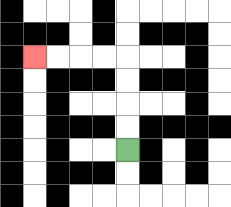{'start': '[5, 6]', 'end': '[1, 2]', 'path_directions': 'U,U,U,U,L,L,L,L', 'path_coordinates': '[[5, 6], [5, 5], [5, 4], [5, 3], [5, 2], [4, 2], [3, 2], [2, 2], [1, 2]]'}